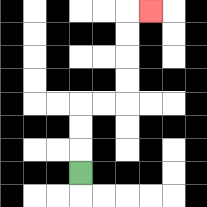{'start': '[3, 7]', 'end': '[6, 0]', 'path_directions': 'U,U,U,R,R,U,U,U,U,R', 'path_coordinates': '[[3, 7], [3, 6], [3, 5], [3, 4], [4, 4], [5, 4], [5, 3], [5, 2], [5, 1], [5, 0], [6, 0]]'}